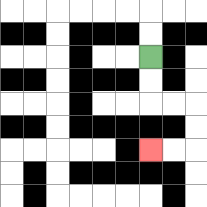{'start': '[6, 2]', 'end': '[6, 6]', 'path_directions': 'D,D,R,R,D,D,L,L', 'path_coordinates': '[[6, 2], [6, 3], [6, 4], [7, 4], [8, 4], [8, 5], [8, 6], [7, 6], [6, 6]]'}